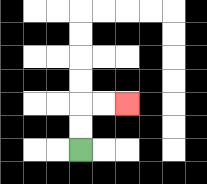{'start': '[3, 6]', 'end': '[5, 4]', 'path_directions': 'U,U,R,R', 'path_coordinates': '[[3, 6], [3, 5], [3, 4], [4, 4], [5, 4]]'}